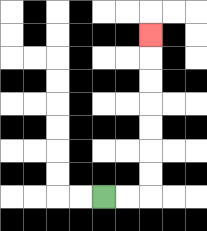{'start': '[4, 8]', 'end': '[6, 1]', 'path_directions': 'R,R,U,U,U,U,U,U,U', 'path_coordinates': '[[4, 8], [5, 8], [6, 8], [6, 7], [6, 6], [6, 5], [6, 4], [6, 3], [6, 2], [6, 1]]'}